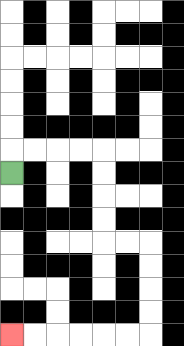{'start': '[0, 7]', 'end': '[0, 14]', 'path_directions': 'U,R,R,R,R,D,D,D,D,R,R,D,D,D,D,L,L,L,L,L,L', 'path_coordinates': '[[0, 7], [0, 6], [1, 6], [2, 6], [3, 6], [4, 6], [4, 7], [4, 8], [4, 9], [4, 10], [5, 10], [6, 10], [6, 11], [6, 12], [6, 13], [6, 14], [5, 14], [4, 14], [3, 14], [2, 14], [1, 14], [0, 14]]'}